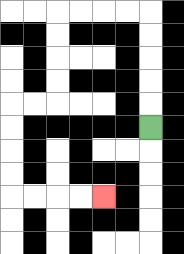{'start': '[6, 5]', 'end': '[4, 8]', 'path_directions': 'U,U,U,U,U,L,L,L,L,D,D,D,D,L,L,D,D,D,D,R,R,R,R', 'path_coordinates': '[[6, 5], [6, 4], [6, 3], [6, 2], [6, 1], [6, 0], [5, 0], [4, 0], [3, 0], [2, 0], [2, 1], [2, 2], [2, 3], [2, 4], [1, 4], [0, 4], [0, 5], [0, 6], [0, 7], [0, 8], [1, 8], [2, 8], [3, 8], [4, 8]]'}